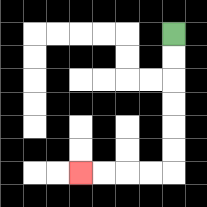{'start': '[7, 1]', 'end': '[3, 7]', 'path_directions': 'D,D,D,D,D,D,L,L,L,L', 'path_coordinates': '[[7, 1], [7, 2], [7, 3], [7, 4], [7, 5], [7, 6], [7, 7], [6, 7], [5, 7], [4, 7], [3, 7]]'}